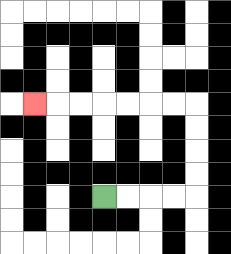{'start': '[4, 8]', 'end': '[1, 4]', 'path_directions': 'R,R,R,R,U,U,U,U,L,L,L,L,L,L,L', 'path_coordinates': '[[4, 8], [5, 8], [6, 8], [7, 8], [8, 8], [8, 7], [8, 6], [8, 5], [8, 4], [7, 4], [6, 4], [5, 4], [4, 4], [3, 4], [2, 4], [1, 4]]'}